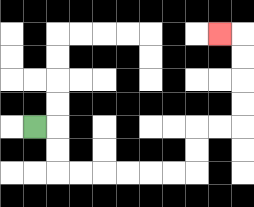{'start': '[1, 5]', 'end': '[9, 1]', 'path_directions': 'R,D,D,R,R,R,R,R,R,U,U,R,R,U,U,U,U,L', 'path_coordinates': '[[1, 5], [2, 5], [2, 6], [2, 7], [3, 7], [4, 7], [5, 7], [6, 7], [7, 7], [8, 7], [8, 6], [8, 5], [9, 5], [10, 5], [10, 4], [10, 3], [10, 2], [10, 1], [9, 1]]'}